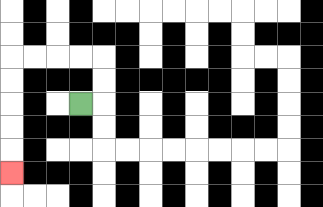{'start': '[3, 4]', 'end': '[0, 7]', 'path_directions': 'R,U,U,L,L,L,L,D,D,D,D,D', 'path_coordinates': '[[3, 4], [4, 4], [4, 3], [4, 2], [3, 2], [2, 2], [1, 2], [0, 2], [0, 3], [0, 4], [0, 5], [0, 6], [0, 7]]'}